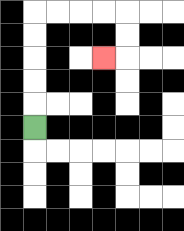{'start': '[1, 5]', 'end': '[4, 2]', 'path_directions': 'U,U,U,U,U,R,R,R,R,D,D,L', 'path_coordinates': '[[1, 5], [1, 4], [1, 3], [1, 2], [1, 1], [1, 0], [2, 0], [3, 0], [4, 0], [5, 0], [5, 1], [5, 2], [4, 2]]'}